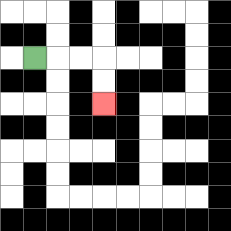{'start': '[1, 2]', 'end': '[4, 4]', 'path_directions': 'R,R,R,D,D', 'path_coordinates': '[[1, 2], [2, 2], [3, 2], [4, 2], [4, 3], [4, 4]]'}